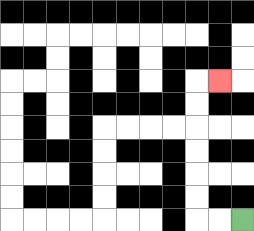{'start': '[10, 9]', 'end': '[9, 3]', 'path_directions': 'L,L,U,U,U,U,U,U,R', 'path_coordinates': '[[10, 9], [9, 9], [8, 9], [8, 8], [8, 7], [8, 6], [8, 5], [8, 4], [8, 3], [9, 3]]'}